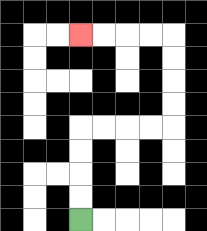{'start': '[3, 9]', 'end': '[3, 1]', 'path_directions': 'U,U,U,U,R,R,R,R,U,U,U,U,L,L,L,L', 'path_coordinates': '[[3, 9], [3, 8], [3, 7], [3, 6], [3, 5], [4, 5], [5, 5], [6, 5], [7, 5], [7, 4], [7, 3], [7, 2], [7, 1], [6, 1], [5, 1], [4, 1], [3, 1]]'}